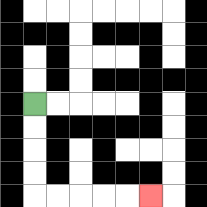{'start': '[1, 4]', 'end': '[6, 8]', 'path_directions': 'D,D,D,D,R,R,R,R,R', 'path_coordinates': '[[1, 4], [1, 5], [1, 6], [1, 7], [1, 8], [2, 8], [3, 8], [4, 8], [5, 8], [6, 8]]'}